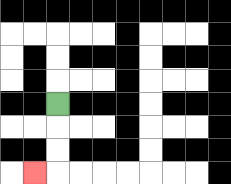{'start': '[2, 4]', 'end': '[1, 7]', 'path_directions': 'D,D,D,L', 'path_coordinates': '[[2, 4], [2, 5], [2, 6], [2, 7], [1, 7]]'}